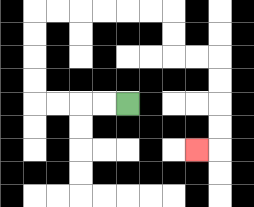{'start': '[5, 4]', 'end': '[8, 6]', 'path_directions': 'L,L,L,L,U,U,U,U,R,R,R,R,R,R,D,D,R,R,D,D,D,D,L', 'path_coordinates': '[[5, 4], [4, 4], [3, 4], [2, 4], [1, 4], [1, 3], [1, 2], [1, 1], [1, 0], [2, 0], [3, 0], [4, 0], [5, 0], [6, 0], [7, 0], [7, 1], [7, 2], [8, 2], [9, 2], [9, 3], [9, 4], [9, 5], [9, 6], [8, 6]]'}